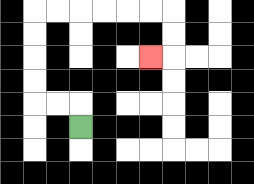{'start': '[3, 5]', 'end': '[6, 2]', 'path_directions': 'U,L,L,U,U,U,U,R,R,R,R,R,R,D,D,L', 'path_coordinates': '[[3, 5], [3, 4], [2, 4], [1, 4], [1, 3], [1, 2], [1, 1], [1, 0], [2, 0], [3, 0], [4, 0], [5, 0], [6, 0], [7, 0], [7, 1], [7, 2], [6, 2]]'}